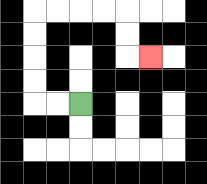{'start': '[3, 4]', 'end': '[6, 2]', 'path_directions': 'L,L,U,U,U,U,R,R,R,R,D,D,R', 'path_coordinates': '[[3, 4], [2, 4], [1, 4], [1, 3], [1, 2], [1, 1], [1, 0], [2, 0], [3, 0], [4, 0], [5, 0], [5, 1], [5, 2], [6, 2]]'}